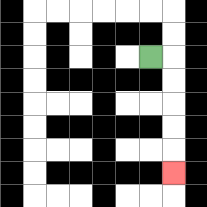{'start': '[6, 2]', 'end': '[7, 7]', 'path_directions': 'R,D,D,D,D,D', 'path_coordinates': '[[6, 2], [7, 2], [7, 3], [7, 4], [7, 5], [7, 6], [7, 7]]'}